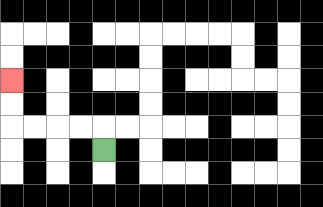{'start': '[4, 6]', 'end': '[0, 3]', 'path_directions': 'U,L,L,L,L,U,U', 'path_coordinates': '[[4, 6], [4, 5], [3, 5], [2, 5], [1, 5], [0, 5], [0, 4], [0, 3]]'}